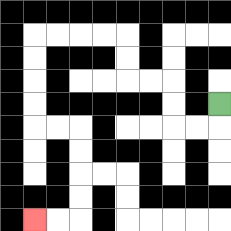{'start': '[9, 4]', 'end': '[1, 9]', 'path_directions': 'D,L,L,U,U,L,L,U,U,L,L,L,L,D,D,D,D,R,R,D,D,D,D,L,L', 'path_coordinates': '[[9, 4], [9, 5], [8, 5], [7, 5], [7, 4], [7, 3], [6, 3], [5, 3], [5, 2], [5, 1], [4, 1], [3, 1], [2, 1], [1, 1], [1, 2], [1, 3], [1, 4], [1, 5], [2, 5], [3, 5], [3, 6], [3, 7], [3, 8], [3, 9], [2, 9], [1, 9]]'}